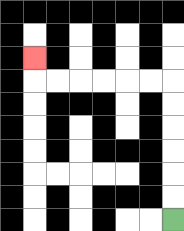{'start': '[7, 9]', 'end': '[1, 2]', 'path_directions': 'U,U,U,U,U,U,L,L,L,L,L,L,U', 'path_coordinates': '[[7, 9], [7, 8], [7, 7], [7, 6], [7, 5], [7, 4], [7, 3], [6, 3], [5, 3], [4, 3], [3, 3], [2, 3], [1, 3], [1, 2]]'}